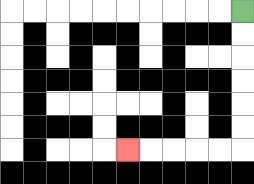{'start': '[10, 0]', 'end': '[5, 6]', 'path_directions': 'D,D,D,D,D,D,L,L,L,L,L', 'path_coordinates': '[[10, 0], [10, 1], [10, 2], [10, 3], [10, 4], [10, 5], [10, 6], [9, 6], [8, 6], [7, 6], [6, 6], [5, 6]]'}